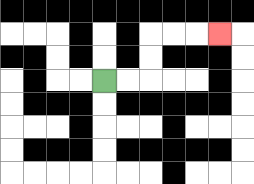{'start': '[4, 3]', 'end': '[9, 1]', 'path_directions': 'R,R,U,U,R,R,R', 'path_coordinates': '[[4, 3], [5, 3], [6, 3], [6, 2], [6, 1], [7, 1], [8, 1], [9, 1]]'}